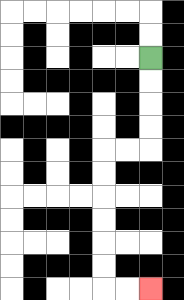{'start': '[6, 2]', 'end': '[6, 12]', 'path_directions': 'D,D,D,D,L,L,D,D,D,D,D,D,R,R', 'path_coordinates': '[[6, 2], [6, 3], [6, 4], [6, 5], [6, 6], [5, 6], [4, 6], [4, 7], [4, 8], [4, 9], [4, 10], [4, 11], [4, 12], [5, 12], [6, 12]]'}